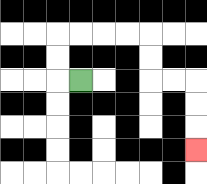{'start': '[3, 3]', 'end': '[8, 6]', 'path_directions': 'L,U,U,R,R,R,R,D,D,R,R,D,D,D', 'path_coordinates': '[[3, 3], [2, 3], [2, 2], [2, 1], [3, 1], [4, 1], [5, 1], [6, 1], [6, 2], [6, 3], [7, 3], [8, 3], [8, 4], [8, 5], [8, 6]]'}